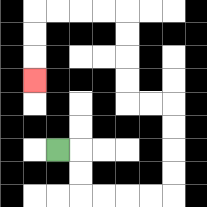{'start': '[2, 6]', 'end': '[1, 3]', 'path_directions': 'R,D,D,R,R,R,R,U,U,U,U,L,L,U,U,U,U,L,L,L,L,D,D,D', 'path_coordinates': '[[2, 6], [3, 6], [3, 7], [3, 8], [4, 8], [5, 8], [6, 8], [7, 8], [7, 7], [7, 6], [7, 5], [7, 4], [6, 4], [5, 4], [5, 3], [5, 2], [5, 1], [5, 0], [4, 0], [3, 0], [2, 0], [1, 0], [1, 1], [1, 2], [1, 3]]'}